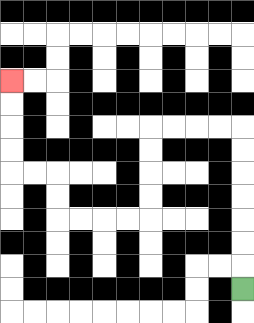{'start': '[10, 12]', 'end': '[0, 3]', 'path_directions': 'U,U,U,U,U,U,U,L,L,L,L,D,D,D,D,L,L,L,L,U,U,L,L,U,U,U,U', 'path_coordinates': '[[10, 12], [10, 11], [10, 10], [10, 9], [10, 8], [10, 7], [10, 6], [10, 5], [9, 5], [8, 5], [7, 5], [6, 5], [6, 6], [6, 7], [6, 8], [6, 9], [5, 9], [4, 9], [3, 9], [2, 9], [2, 8], [2, 7], [1, 7], [0, 7], [0, 6], [0, 5], [0, 4], [0, 3]]'}